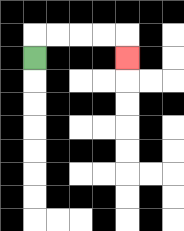{'start': '[1, 2]', 'end': '[5, 2]', 'path_directions': 'U,R,R,R,R,D', 'path_coordinates': '[[1, 2], [1, 1], [2, 1], [3, 1], [4, 1], [5, 1], [5, 2]]'}